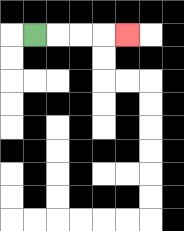{'start': '[1, 1]', 'end': '[5, 1]', 'path_directions': 'R,R,R,R', 'path_coordinates': '[[1, 1], [2, 1], [3, 1], [4, 1], [5, 1]]'}